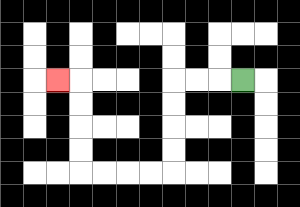{'start': '[10, 3]', 'end': '[2, 3]', 'path_directions': 'L,L,L,D,D,D,D,L,L,L,L,U,U,U,U,L', 'path_coordinates': '[[10, 3], [9, 3], [8, 3], [7, 3], [7, 4], [7, 5], [7, 6], [7, 7], [6, 7], [5, 7], [4, 7], [3, 7], [3, 6], [3, 5], [3, 4], [3, 3], [2, 3]]'}